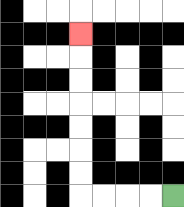{'start': '[7, 8]', 'end': '[3, 1]', 'path_directions': 'L,L,L,L,U,U,U,U,U,U,U', 'path_coordinates': '[[7, 8], [6, 8], [5, 8], [4, 8], [3, 8], [3, 7], [3, 6], [3, 5], [3, 4], [3, 3], [3, 2], [3, 1]]'}